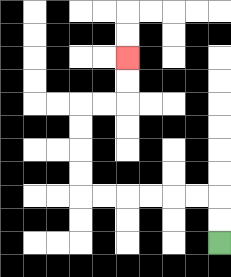{'start': '[9, 10]', 'end': '[5, 2]', 'path_directions': 'U,U,L,L,L,L,L,L,U,U,U,U,R,R,U,U', 'path_coordinates': '[[9, 10], [9, 9], [9, 8], [8, 8], [7, 8], [6, 8], [5, 8], [4, 8], [3, 8], [3, 7], [3, 6], [3, 5], [3, 4], [4, 4], [5, 4], [5, 3], [5, 2]]'}